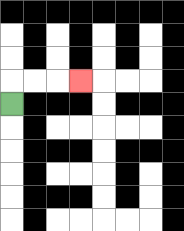{'start': '[0, 4]', 'end': '[3, 3]', 'path_directions': 'U,R,R,R', 'path_coordinates': '[[0, 4], [0, 3], [1, 3], [2, 3], [3, 3]]'}